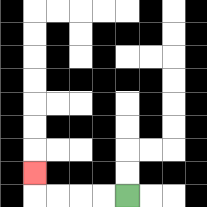{'start': '[5, 8]', 'end': '[1, 7]', 'path_directions': 'L,L,L,L,U', 'path_coordinates': '[[5, 8], [4, 8], [3, 8], [2, 8], [1, 8], [1, 7]]'}